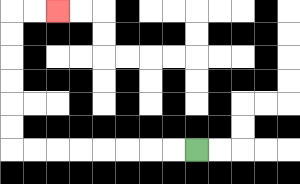{'start': '[8, 6]', 'end': '[2, 0]', 'path_directions': 'L,L,L,L,L,L,L,L,U,U,U,U,U,U,R,R', 'path_coordinates': '[[8, 6], [7, 6], [6, 6], [5, 6], [4, 6], [3, 6], [2, 6], [1, 6], [0, 6], [0, 5], [0, 4], [0, 3], [0, 2], [0, 1], [0, 0], [1, 0], [2, 0]]'}